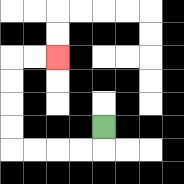{'start': '[4, 5]', 'end': '[2, 2]', 'path_directions': 'D,L,L,L,L,U,U,U,U,R,R', 'path_coordinates': '[[4, 5], [4, 6], [3, 6], [2, 6], [1, 6], [0, 6], [0, 5], [0, 4], [0, 3], [0, 2], [1, 2], [2, 2]]'}